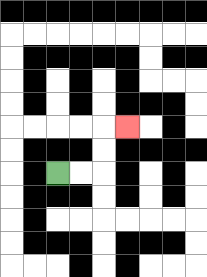{'start': '[2, 7]', 'end': '[5, 5]', 'path_directions': 'R,R,U,U,R', 'path_coordinates': '[[2, 7], [3, 7], [4, 7], [4, 6], [4, 5], [5, 5]]'}